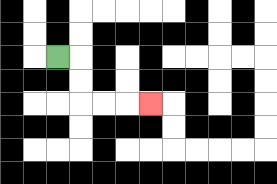{'start': '[2, 2]', 'end': '[6, 4]', 'path_directions': 'R,D,D,R,R,R', 'path_coordinates': '[[2, 2], [3, 2], [3, 3], [3, 4], [4, 4], [5, 4], [6, 4]]'}